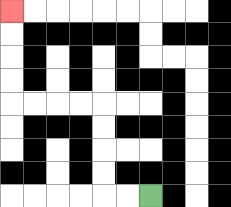{'start': '[6, 8]', 'end': '[0, 0]', 'path_directions': 'L,L,U,U,U,U,L,L,L,L,U,U,U,U', 'path_coordinates': '[[6, 8], [5, 8], [4, 8], [4, 7], [4, 6], [4, 5], [4, 4], [3, 4], [2, 4], [1, 4], [0, 4], [0, 3], [0, 2], [0, 1], [0, 0]]'}